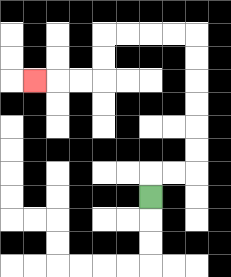{'start': '[6, 8]', 'end': '[1, 3]', 'path_directions': 'U,R,R,U,U,U,U,U,U,L,L,L,L,D,D,L,L,L', 'path_coordinates': '[[6, 8], [6, 7], [7, 7], [8, 7], [8, 6], [8, 5], [8, 4], [8, 3], [8, 2], [8, 1], [7, 1], [6, 1], [5, 1], [4, 1], [4, 2], [4, 3], [3, 3], [2, 3], [1, 3]]'}